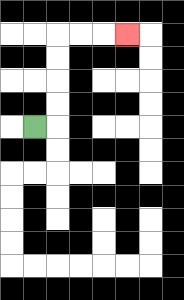{'start': '[1, 5]', 'end': '[5, 1]', 'path_directions': 'R,U,U,U,U,R,R,R', 'path_coordinates': '[[1, 5], [2, 5], [2, 4], [2, 3], [2, 2], [2, 1], [3, 1], [4, 1], [5, 1]]'}